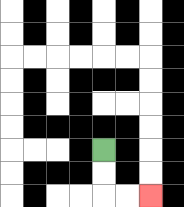{'start': '[4, 6]', 'end': '[6, 8]', 'path_directions': 'D,D,R,R', 'path_coordinates': '[[4, 6], [4, 7], [4, 8], [5, 8], [6, 8]]'}